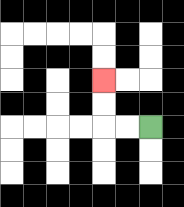{'start': '[6, 5]', 'end': '[4, 3]', 'path_directions': 'L,L,U,U', 'path_coordinates': '[[6, 5], [5, 5], [4, 5], [4, 4], [4, 3]]'}